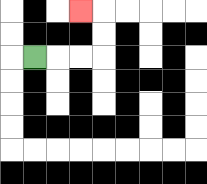{'start': '[1, 2]', 'end': '[3, 0]', 'path_directions': 'R,R,R,U,U,L', 'path_coordinates': '[[1, 2], [2, 2], [3, 2], [4, 2], [4, 1], [4, 0], [3, 0]]'}